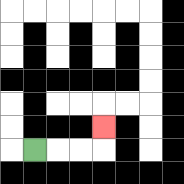{'start': '[1, 6]', 'end': '[4, 5]', 'path_directions': 'R,R,R,U', 'path_coordinates': '[[1, 6], [2, 6], [3, 6], [4, 6], [4, 5]]'}